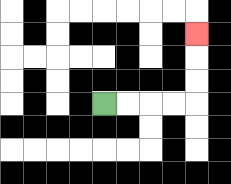{'start': '[4, 4]', 'end': '[8, 1]', 'path_directions': 'R,R,R,R,U,U,U', 'path_coordinates': '[[4, 4], [5, 4], [6, 4], [7, 4], [8, 4], [8, 3], [8, 2], [8, 1]]'}